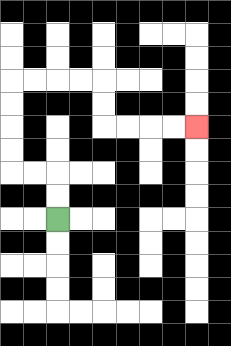{'start': '[2, 9]', 'end': '[8, 5]', 'path_directions': 'U,U,L,L,U,U,U,U,R,R,R,R,D,D,R,R,R,R', 'path_coordinates': '[[2, 9], [2, 8], [2, 7], [1, 7], [0, 7], [0, 6], [0, 5], [0, 4], [0, 3], [1, 3], [2, 3], [3, 3], [4, 3], [4, 4], [4, 5], [5, 5], [6, 5], [7, 5], [8, 5]]'}